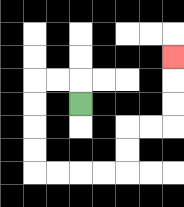{'start': '[3, 4]', 'end': '[7, 2]', 'path_directions': 'U,L,L,D,D,D,D,R,R,R,R,U,U,R,R,U,U,U', 'path_coordinates': '[[3, 4], [3, 3], [2, 3], [1, 3], [1, 4], [1, 5], [1, 6], [1, 7], [2, 7], [3, 7], [4, 7], [5, 7], [5, 6], [5, 5], [6, 5], [7, 5], [7, 4], [7, 3], [7, 2]]'}